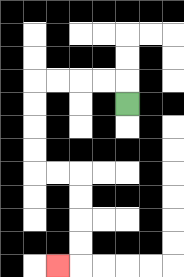{'start': '[5, 4]', 'end': '[2, 11]', 'path_directions': 'U,L,L,L,L,D,D,D,D,R,R,D,D,D,D,L', 'path_coordinates': '[[5, 4], [5, 3], [4, 3], [3, 3], [2, 3], [1, 3], [1, 4], [1, 5], [1, 6], [1, 7], [2, 7], [3, 7], [3, 8], [3, 9], [3, 10], [3, 11], [2, 11]]'}